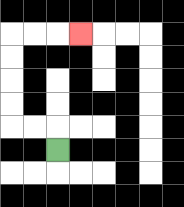{'start': '[2, 6]', 'end': '[3, 1]', 'path_directions': 'U,L,L,U,U,U,U,R,R,R', 'path_coordinates': '[[2, 6], [2, 5], [1, 5], [0, 5], [0, 4], [0, 3], [0, 2], [0, 1], [1, 1], [2, 1], [3, 1]]'}